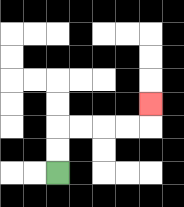{'start': '[2, 7]', 'end': '[6, 4]', 'path_directions': 'U,U,R,R,R,R,U', 'path_coordinates': '[[2, 7], [2, 6], [2, 5], [3, 5], [4, 5], [5, 5], [6, 5], [6, 4]]'}